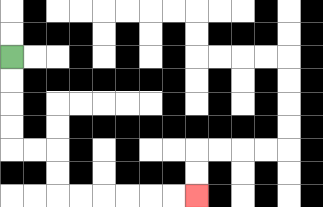{'start': '[0, 2]', 'end': '[8, 8]', 'path_directions': 'D,D,D,D,R,R,D,D,R,R,R,R,R,R', 'path_coordinates': '[[0, 2], [0, 3], [0, 4], [0, 5], [0, 6], [1, 6], [2, 6], [2, 7], [2, 8], [3, 8], [4, 8], [5, 8], [6, 8], [7, 8], [8, 8]]'}